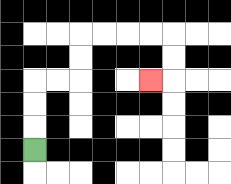{'start': '[1, 6]', 'end': '[6, 3]', 'path_directions': 'U,U,U,R,R,U,U,R,R,R,R,D,D,L', 'path_coordinates': '[[1, 6], [1, 5], [1, 4], [1, 3], [2, 3], [3, 3], [3, 2], [3, 1], [4, 1], [5, 1], [6, 1], [7, 1], [7, 2], [7, 3], [6, 3]]'}